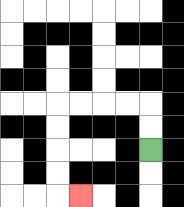{'start': '[6, 6]', 'end': '[3, 8]', 'path_directions': 'U,U,L,L,L,L,D,D,D,D,R', 'path_coordinates': '[[6, 6], [6, 5], [6, 4], [5, 4], [4, 4], [3, 4], [2, 4], [2, 5], [2, 6], [2, 7], [2, 8], [3, 8]]'}